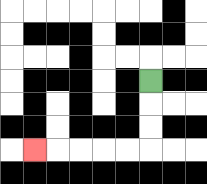{'start': '[6, 3]', 'end': '[1, 6]', 'path_directions': 'D,D,D,L,L,L,L,L', 'path_coordinates': '[[6, 3], [6, 4], [6, 5], [6, 6], [5, 6], [4, 6], [3, 6], [2, 6], [1, 6]]'}